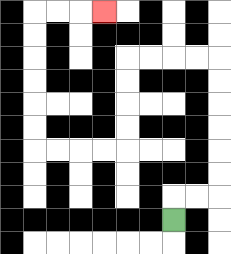{'start': '[7, 9]', 'end': '[4, 0]', 'path_directions': 'U,R,R,U,U,U,U,U,U,L,L,L,L,D,D,D,D,L,L,L,L,U,U,U,U,U,U,R,R,R', 'path_coordinates': '[[7, 9], [7, 8], [8, 8], [9, 8], [9, 7], [9, 6], [9, 5], [9, 4], [9, 3], [9, 2], [8, 2], [7, 2], [6, 2], [5, 2], [5, 3], [5, 4], [5, 5], [5, 6], [4, 6], [3, 6], [2, 6], [1, 6], [1, 5], [1, 4], [1, 3], [1, 2], [1, 1], [1, 0], [2, 0], [3, 0], [4, 0]]'}